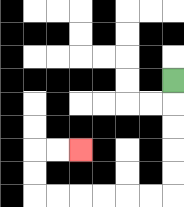{'start': '[7, 3]', 'end': '[3, 6]', 'path_directions': 'D,D,D,D,D,L,L,L,L,L,L,U,U,R,R', 'path_coordinates': '[[7, 3], [7, 4], [7, 5], [7, 6], [7, 7], [7, 8], [6, 8], [5, 8], [4, 8], [3, 8], [2, 8], [1, 8], [1, 7], [1, 6], [2, 6], [3, 6]]'}